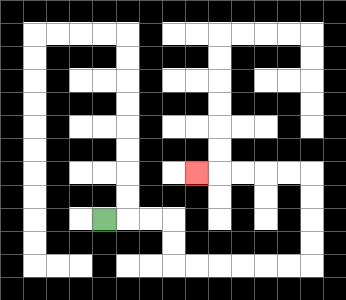{'start': '[4, 9]', 'end': '[8, 7]', 'path_directions': 'R,R,R,D,D,R,R,R,R,R,R,U,U,U,U,L,L,L,L,L', 'path_coordinates': '[[4, 9], [5, 9], [6, 9], [7, 9], [7, 10], [7, 11], [8, 11], [9, 11], [10, 11], [11, 11], [12, 11], [13, 11], [13, 10], [13, 9], [13, 8], [13, 7], [12, 7], [11, 7], [10, 7], [9, 7], [8, 7]]'}